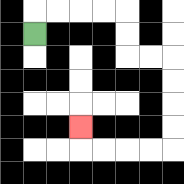{'start': '[1, 1]', 'end': '[3, 5]', 'path_directions': 'U,R,R,R,R,D,D,R,R,D,D,D,D,L,L,L,L,U', 'path_coordinates': '[[1, 1], [1, 0], [2, 0], [3, 0], [4, 0], [5, 0], [5, 1], [5, 2], [6, 2], [7, 2], [7, 3], [7, 4], [7, 5], [7, 6], [6, 6], [5, 6], [4, 6], [3, 6], [3, 5]]'}